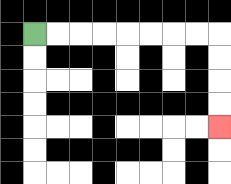{'start': '[1, 1]', 'end': '[9, 5]', 'path_directions': 'R,R,R,R,R,R,R,R,D,D,D,D', 'path_coordinates': '[[1, 1], [2, 1], [3, 1], [4, 1], [5, 1], [6, 1], [7, 1], [8, 1], [9, 1], [9, 2], [9, 3], [9, 4], [9, 5]]'}